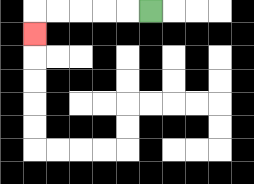{'start': '[6, 0]', 'end': '[1, 1]', 'path_directions': 'L,L,L,L,L,D', 'path_coordinates': '[[6, 0], [5, 0], [4, 0], [3, 0], [2, 0], [1, 0], [1, 1]]'}